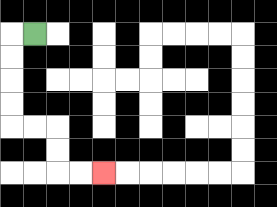{'start': '[1, 1]', 'end': '[4, 7]', 'path_directions': 'L,D,D,D,D,R,R,D,D,R,R', 'path_coordinates': '[[1, 1], [0, 1], [0, 2], [0, 3], [0, 4], [0, 5], [1, 5], [2, 5], [2, 6], [2, 7], [3, 7], [4, 7]]'}